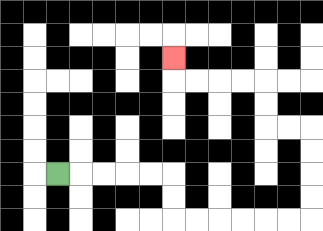{'start': '[2, 7]', 'end': '[7, 2]', 'path_directions': 'R,R,R,R,R,D,D,R,R,R,R,R,R,U,U,U,U,L,L,U,U,L,L,L,L,U', 'path_coordinates': '[[2, 7], [3, 7], [4, 7], [5, 7], [6, 7], [7, 7], [7, 8], [7, 9], [8, 9], [9, 9], [10, 9], [11, 9], [12, 9], [13, 9], [13, 8], [13, 7], [13, 6], [13, 5], [12, 5], [11, 5], [11, 4], [11, 3], [10, 3], [9, 3], [8, 3], [7, 3], [7, 2]]'}